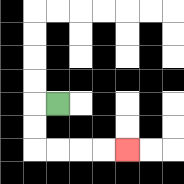{'start': '[2, 4]', 'end': '[5, 6]', 'path_directions': 'L,D,D,R,R,R,R', 'path_coordinates': '[[2, 4], [1, 4], [1, 5], [1, 6], [2, 6], [3, 6], [4, 6], [5, 6]]'}